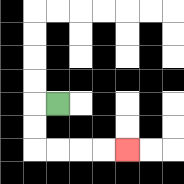{'start': '[2, 4]', 'end': '[5, 6]', 'path_directions': 'L,D,D,R,R,R,R', 'path_coordinates': '[[2, 4], [1, 4], [1, 5], [1, 6], [2, 6], [3, 6], [4, 6], [5, 6]]'}